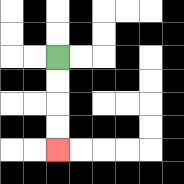{'start': '[2, 2]', 'end': '[2, 6]', 'path_directions': 'D,D,D,D', 'path_coordinates': '[[2, 2], [2, 3], [2, 4], [2, 5], [2, 6]]'}